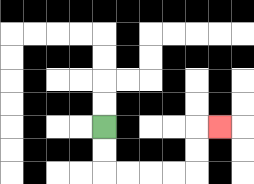{'start': '[4, 5]', 'end': '[9, 5]', 'path_directions': 'D,D,R,R,R,R,U,U,R', 'path_coordinates': '[[4, 5], [4, 6], [4, 7], [5, 7], [6, 7], [7, 7], [8, 7], [8, 6], [8, 5], [9, 5]]'}